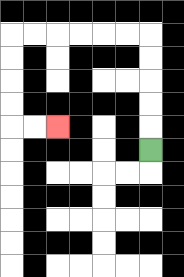{'start': '[6, 6]', 'end': '[2, 5]', 'path_directions': 'U,U,U,U,U,L,L,L,L,L,L,D,D,D,D,R,R', 'path_coordinates': '[[6, 6], [6, 5], [6, 4], [6, 3], [6, 2], [6, 1], [5, 1], [4, 1], [3, 1], [2, 1], [1, 1], [0, 1], [0, 2], [0, 3], [0, 4], [0, 5], [1, 5], [2, 5]]'}